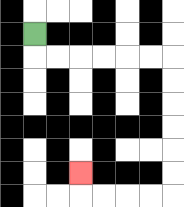{'start': '[1, 1]', 'end': '[3, 7]', 'path_directions': 'D,R,R,R,R,R,R,D,D,D,D,D,D,L,L,L,L,U', 'path_coordinates': '[[1, 1], [1, 2], [2, 2], [3, 2], [4, 2], [5, 2], [6, 2], [7, 2], [7, 3], [7, 4], [7, 5], [7, 6], [7, 7], [7, 8], [6, 8], [5, 8], [4, 8], [3, 8], [3, 7]]'}